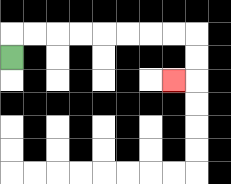{'start': '[0, 2]', 'end': '[7, 3]', 'path_directions': 'U,R,R,R,R,R,R,R,R,D,D,L', 'path_coordinates': '[[0, 2], [0, 1], [1, 1], [2, 1], [3, 1], [4, 1], [5, 1], [6, 1], [7, 1], [8, 1], [8, 2], [8, 3], [7, 3]]'}